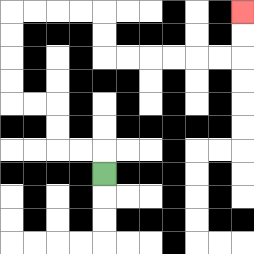{'start': '[4, 7]', 'end': '[10, 0]', 'path_directions': 'U,L,L,U,U,L,L,U,U,U,U,R,R,R,R,D,D,R,R,R,R,R,R,U,U', 'path_coordinates': '[[4, 7], [4, 6], [3, 6], [2, 6], [2, 5], [2, 4], [1, 4], [0, 4], [0, 3], [0, 2], [0, 1], [0, 0], [1, 0], [2, 0], [3, 0], [4, 0], [4, 1], [4, 2], [5, 2], [6, 2], [7, 2], [8, 2], [9, 2], [10, 2], [10, 1], [10, 0]]'}